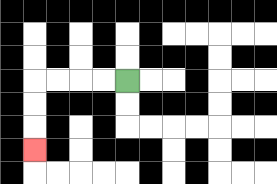{'start': '[5, 3]', 'end': '[1, 6]', 'path_directions': 'L,L,L,L,D,D,D', 'path_coordinates': '[[5, 3], [4, 3], [3, 3], [2, 3], [1, 3], [1, 4], [1, 5], [1, 6]]'}